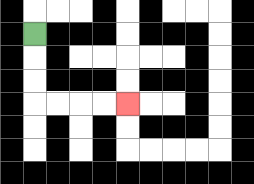{'start': '[1, 1]', 'end': '[5, 4]', 'path_directions': 'D,D,D,R,R,R,R', 'path_coordinates': '[[1, 1], [1, 2], [1, 3], [1, 4], [2, 4], [3, 4], [4, 4], [5, 4]]'}